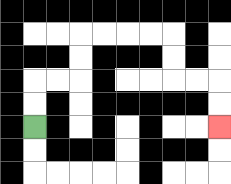{'start': '[1, 5]', 'end': '[9, 5]', 'path_directions': 'U,U,R,R,U,U,R,R,R,R,D,D,R,R,D,D', 'path_coordinates': '[[1, 5], [1, 4], [1, 3], [2, 3], [3, 3], [3, 2], [3, 1], [4, 1], [5, 1], [6, 1], [7, 1], [7, 2], [7, 3], [8, 3], [9, 3], [9, 4], [9, 5]]'}